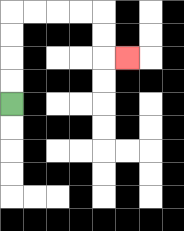{'start': '[0, 4]', 'end': '[5, 2]', 'path_directions': 'U,U,U,U,R,R,R,R,D,D,R', 'path_coordinates': '[[0, 4], [0, 3], [0, 2], [0, 1], [0, 0], [1, 0], [2, 0], [3, 0], [4, 0], [4, 1], [4, 2], [5, 2]]'}